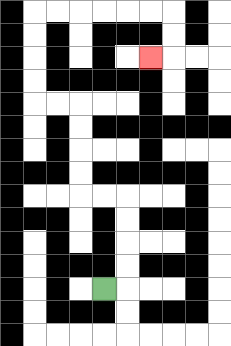{'start': '[4, 12]', 'end': '[6, 2]', 'path_directions': 'R,U,U,U,U,L,L,U,U,U,U,L,L,U,U,U,U,R,R,R,R,R,R,D,D,L', 'path_coordinates': '[[4, 12], [5, 12], [5, 11], [5, 10], [5, 9], [5, 8], [4, 8], [3, 8], [3, 7], [3, 6], [3, 5], [3, 4], [2, 4], [1, 4], [1, 3], [1, 2], [1, 1], [1, 0], [2, 0], [3, 0], [4, 0], [5, 0], [6, 0], [7, 0], [7, 1], [7, 2], [6, 2]]'}